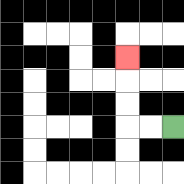{'start': '[7, 5]', 'end': '[5, 2]', 'path_directions': 'L,L,U,U,U', 'path_coordinates': '[[7, 5], [6, 5], [5, 5], [5, 4], [5, 3], [5, 2]]'}